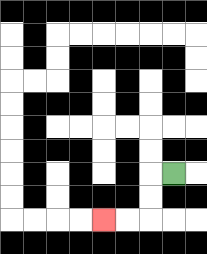{'start': '[7, 7]', 'end': '[4, 9]', 'path_directions': 'L,D,D,L,L', 'path_coordinates': '[[7, 7], [6, 7], [6, 8], [6, 9], [5, 9], [4, 9]]'}